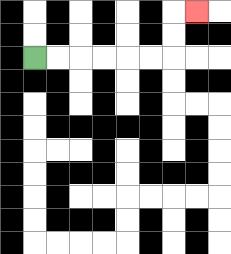{'start': '[1, 2]', 'end': '[8, 0]', 'path_directions': 'R,R,R,R,R,R,U,U,R', 'path_coordinates': '[[1, 2], [2, 2], [3, 2], [4, 2], [5, 2], [6, 2], [7, 2], [7, 1], [7, 0], [8, 0]]'}